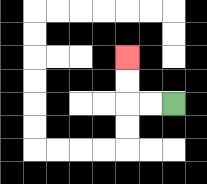{'start': '[7, 4]', 'end': '[5, 2]', 'path_directions': 'L,L,U,U', 'path_coordinates': '[[7, 4], [6, 4], [5, 4], [5, 3], [5, 2]]'}